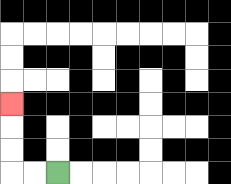{'start': '[2, 7]', 'end': '[0, 4]', 'path_directions': 'L,L,U,U,U', 'path_coordinates': '[[2, 7], [1, 7], [0, 7], [0, 6], [0, 5], [0, 4]]'}